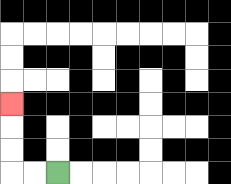{'start': '[2, 7]', 'end': '[0, 4]', 'path_directions': 'L,L,U,U,U', 'path_coordinates': '[[2, 7], [1, 7], [0, 7], [0, 6], [0, 5], [0, 4]]'}